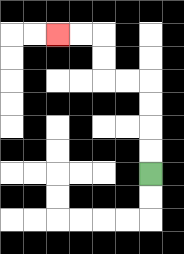{'start': '[6, 7]', 'end': '[2, 1]', 'path_directions': 'U,U,U,U,L,L,U,U,L,L', 'path_coordinates': '[[6, 7], [6, 6], [6, 5], [6, 4], [6, 3], [5, 3], [4, 3], [4, 2], [4, 1], [3, 1], [2, 1]]'}